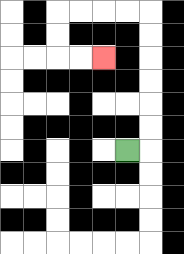{'start': '[5, 6]', 'end': '[4, 2]', 'path_directions': 'R,U,U,U,U,U,U,L,L,L,L,D,D,R,R', 'path_coordinates': '[[5, 6], [6, 6], [6, 5], [6, 4], [6, 3], [6, 2], [6, 1], [6, 0], [5, 0], [4, 0], [3, 0], [2, 0], [2, 1], [2, 2], [3, 2], [4, 2]]'}